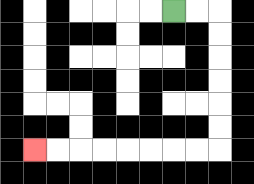{'start': '[7, 0]', 'end': '[1, 6]', 'path_directions': 'R,R,D,D,D,D,D,D,L,L,L,L,L,L,L,L', 'path_coordinates': '[[7, 0], [8, 0], [9, 0], [9, 1], [9, 2], [9, 3], [9, 4], [9, 5], [9, 6], [8, 6], [7, 6], [6, 6], [5, 6], [4, 6], [3, 6], [2, 6], [1, 6]]'}